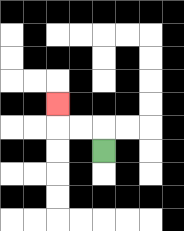{'start': '[4, 6]', 'end': '[2, 4]', 'path_directions': 'U,L,L,U', 'path_coordinates': '[[4, 6], [4, 5], [3, 5], [2, 5], [2, 4]]'}